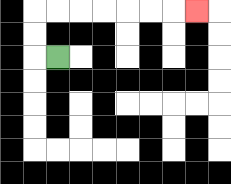{'start': '[2, 2]', 'end': '[8, 0]', 'path_directions': 'L,U,U,R,R,R,R,R,R,R', 'path_coordinates': '[[2, 2], [1, 2], [1, 1], [1, 0], [2, 0], [3, 0], [4, 0], [5, 0], [6, 0], [7, 0], [8, 0]]'}